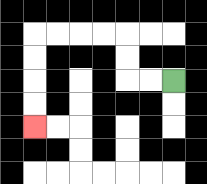{'start': '[7, 3]', 'end': '[1, 5]', 'path_directions': 'L,L,U,U,L,L,L,L,D,D,D,D', 'path_coordinates': '[[7, 3], [6, 3], [5, 3], [5, 2], [5, 1], [4, 1], [3, 1], [2, 1], [1, 1], [1, 2], [1, 3], [1, 4], [1, 5]]'}